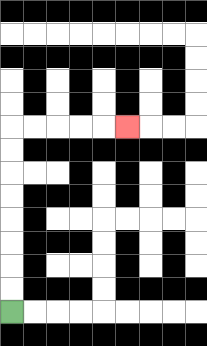{'start': '[0, 13]', 'end': '[5, 5]', 'path_directions': 'U,U,U,U,U,U,U,U,R,R,R,R,R', 'path_coordinates': '[[0, 13], [0, 12], [0, 11], [0, 10], [0, 9], [0, 8], [0, 7], [0, 6], [0, 5], [1, 5], [2, 5], [3, 5], [4, 5], [5, 5]]'}